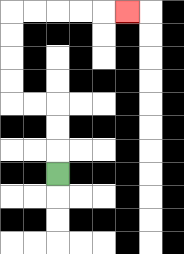{'start': '[2, 7]', 'end': '[5, 0]', 'path_directions': 'U,U,U,L,L,U,U,U,U,R,R,R,R,R', 'path_coordinates': '[[2, 7], [2, 6], [2, 5], [2, 4], [1, 4], [0, 4], [0, 3], [0, 2], [0, 1], [0, 0], [1, 0], [2, 0], [3, 0], [4, 0], [5, 0]]'}